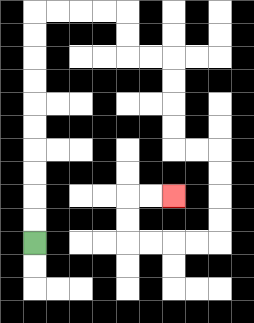{'start': '[1, 10]', 'end': '[7, 8]', 'path_directions': 'U,U,U,U,U,U,U,U,U,U,R,R,R,R,D,D,R,R,D,D,D,D,R,R,D,D,D,D,L,L,L,L,U,U,R,R', 'path_coordinates': '[[1, 10], [1, 9], [1, 8], [1, 7], [1, 6], [1, 5], [1, 4], [1, 3], [1, 2], [1, 1], [1, 0], [2, 0], [3, 0], [4, 0], [5, 0], [5, 1], [5, 2], [6, 2], [7, 2], [7, 3], [7, 4], [7, 5], [7, 6], [8, 6], [9, 6], [9, 7], [9, 8], [9, 9], [9, 10], [8, 10], [7, 10], [6, 10], [5, 10], [5, 9], [5, 8], [6, 8], [7, 8]]'}